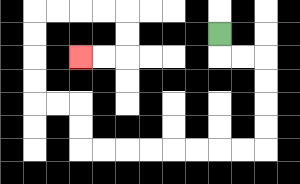{'start': '[9, 1]', 'end': '[3, 2]', 'path_directions': 'D,R,R,D,D,D,D,L,L,L,L,L,L,L,L,U,U,L,L,U,U,U,U,R,R,R,R,D,D,L,L', 'path_coordinates': '[[9, 1], [9, 2], [10, 2], [11, 2], [11, 3], [11, 4], [11, 5], [11, 6], [10, 6], [9, 6], [8, 6], [7, 6], [6, 6], [5, 6], [4, 6], [3, 6], [3, 5], [3, 4], [2, 4], [1, 4], [1, 3], [1, 2], [1, 1], [1, 0], [2, 0], [3, 0], [4, 0], [5, 0], [5, 1], [5, 2], [4, 2], [3, 2]]'}